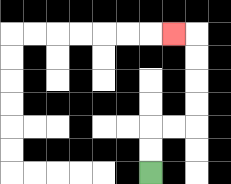{'start': '[6, 7]', 'end': '[7, 1]', 'path_directions': 'U,U,R,R,U,U,U,U,L', 'path_coordinates': '[[6, 7], [6, 6], [6, 5], [7, 5], [8, 5], [8, 4], [8, 3], [8, 2], [8, 1], [7, 1]]'}